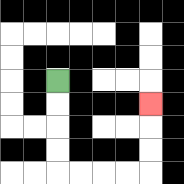{'start': '[2, 3]', 'end': '[6, 4]', 'path_directions': 'D,D,D,D,R,R,R,R,U,U,U', 'path_coordinates': '[[2, 3], [2, 4], [2, 5], [2, 6], [2, 7], [3, 7], [4, 7], [5, 7], [6, 7], [6, 6], [6, 5], [6, 4]]'}